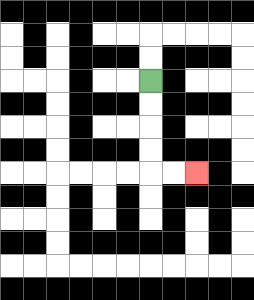{'start': '[6, 3]', 'end': '[8, 7]', 'path_directions': 'D,D,D,D,R,R', 'path_coordinates': '[[6, 3], [6, 4], [6, 5], [6, 6], [6, 7], [7, 7], [8, 7]]'}